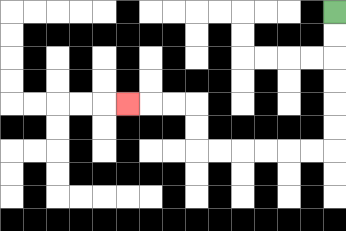{'start': '[14, 0]', 'end': '[5, 4]', 'path_directions': 'D,D,D,D,D,D,L,L,L,L,L,L,U,U,L,L,L', 'path_coordinates': '[[14, 0], [14, 1], [14, 2], [14, 3], [14, 4], [14, 5], [14, 6], [13, 6], [12, 6], [11, 6], [10, 6], [9, 6], [8, 6], [8, 5], [8, 4], [7, 4], [6, 4], [5, 4]]'}